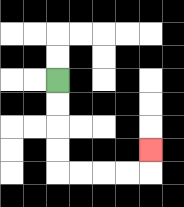{'start': '[2, 3]', 'end': '[6, 6]', 'path_directions': 'D,D,D,D,R,R,R,R,U', 'path_coordinates': '[[2, 3], [2, 4], [2, 5], [2, 6], [2, 7], [3, 7], [4, 7], [5, 7], [6, 7], [6, 6]]'}